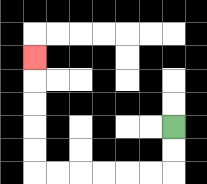{'start': '[7, 5]', 'end': '[1, 2]', 'path_directions': 'D,D,L,L,L,L,L,L,U,U,U,U,U', 'path_coordinates': '[[7, 5], [7, 6], [7, 7], [6, 7], [5, 7], [4, 7], [3, 7], [2, 7], [1, 7], [1, 6], [1, 5], [1, 4], [1, 3], [1, 2]]'}